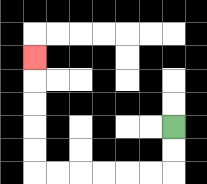{'start': '[7, 5]', 'end': '[1, 2]', 'path_directions': 'D,D,L,L,L,L,L,L,U,U,U,U,U', 'path_coordinates': '[[7, 5], [7, 6], [7, 7], [6, 7], [5, 7], [4, 7], [3, 7], [2, 7], [1, 7], [1, 6], [1, 5], [1, 4], [1, 3], [1, 2]]'}